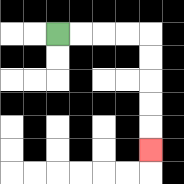{'start': '[2, 1]', 'end': '[6, 6]', 'path_directions': 'R,R,R,R,D,D,D,D,D', 'path_coordinates': '[[2, 1], [3, 1], [4, 1], [5, 1], [6, 1], [6, 2], [6, 3], [6, 4], [6, 5], [6, 6]]'}